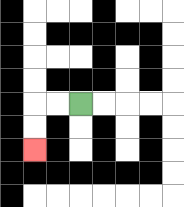{'start': '[3, 4]', 'end': '[1, 6]', 'path_directions': 'L,L,D,D', 'path_coordinates': '[[3, 4], [2, 4], [1, 4], [1, 5], [1, 6]]'}